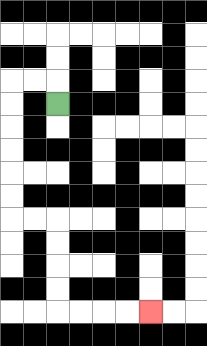{'start': '[2, 4]', 'end': '[6, 13]', 'path_directions': 'U,L,L,D,D,D,D,D,D,R,R,D,D,D,D,R,R,R,R', 'path_coordinates': '[[2, 4], [2, 3], [1, 3], [0, 3], [0, 4], [0, 5], [0, 6], [0, 7], [0, 8], [0, 9], [1, 9], [2, 9], [2, 10], [2, 11], [2, 12], [2, 13], [3, 13], [4, 13], [5, 13], [6, 13]]'}